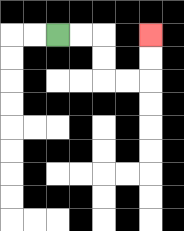{'start': '[2, 1]', 'end': '[6, 1]', 'path_directions': 'R,R,D,D,R,R,U,U', 'path_coordinates': '[[2, 1], [3, 1], [4, 1], [4, 2], [4, 3], [5, 3], [6, 3], [6, 2], [6, 1]]'}